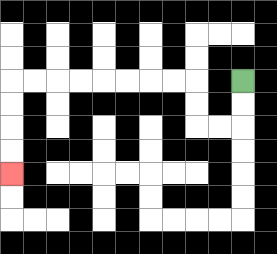{'start': '[10, 3]', 'end': '[0, 7]', 'path_directions': 'D,D,L,L,U,U,L,L,L,L,L,L,L,L,D,D,D,D', 'path_coordinates': '[[10, 3], [10, 4], [10, 5], [9, 5], [8, 5], [8, 4], [8, 3], [7, 3], [6, 3], [5, 3], [4, 3], [3, 3], [2, 3], [1, 3], [0, 3], [0, 4], [0, 5], [0, 6], [0, 7]]'}